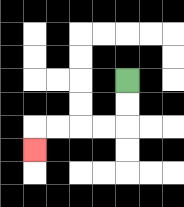{'start': '[5, 3]', 'end': '[1, 6]', 'path_directions': 'D,D,L,L,L,L,D', 'path_coordinates': '[[5, 3], [5, 4], [5, 5], [4, 5], [3, 5], [2, 5], [1, 5], [1, 6]]'}